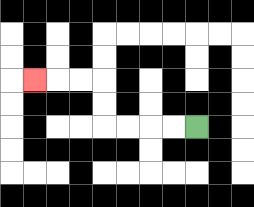{'start': '[8, 5]', 'end': '[1, 3]', 'path_directions': 'L,L,L,L,U,U,L,L,L', 'path_coordinates': '[[8, 5], [7, 5], [6, 5], [5, 5], [4, 5], [4, 4], [4, 3], [3, 3], [2, 3], [1, 3]]'}